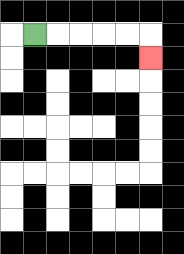{'start': '[1, 1]', 'end': '[6, 2]', 'path_directions': 'R,R,R,R,R,D', 'path_coordinates': '[[1, 1], [2, 1], [3, 1], [4, 1], [5, 1], [6, 1], [6, 2]]'}